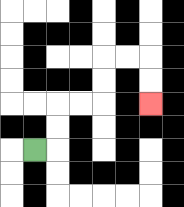{'start': '[1, 6]', 'end': '[6, 4]', 'path_directions': 'R,U,U,R,R,U,U,R,R,D,D', 'path_coordinates': '[[1, 6], [2, 6], [2, 5], [2, 4], [3, 4], [4, 4], [4, 3], [4, 2], [5, 2], [6, 2], [6, 3], [6, 4]]'}